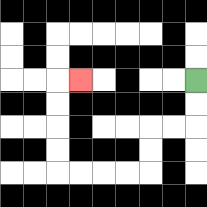{'start': '[8, 3]', 'end': '[3, 3]', 'path_directions': 'D,D,L,L,D,D,L,L,L,L,U,U,U,U,R', 'path_coordinates': '[[8, 3], [8, 4], [8, 5], [7, 5], [6, 5], [6, 6], [6, 7], [5, 7], [4, 7], [3, 7], [2, 7], [2, 6], [2, 5], [2, 4], [2, 3], [3, 3]]'}